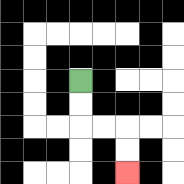{'start': '[3, 3]', 'end': '[5, 7]', 'path_directions': 'D,D,R,R,D,D', 'path_coordinates': '[[3, 3], [3, 4], [3, 5], [4, 5], [5, 5], [5, 6], [5, 7]]'}